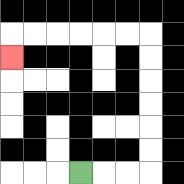{'start': '[3, 7]', 'end': '[0, 2]', 'path_directions': 'R,R,R,U,U,U,U,U,U,L,L,L,L,L,L,D', 'path_coordinates': '[[3, 7], [4, 7], [5, 7], [6, 7], [6, 6], [6, 5], [6, 4], [6, 3], [6, 2], [6, 1], [5, 1], [4, 1], [3, 1], [2, 1], [1, 1], [0, 1], [0, 2]]'}